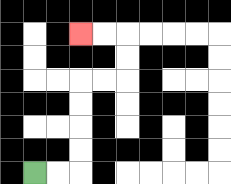{'start': '[1, 7]', 'end': '[3, 1]', 'path_directions': 'R,R,U,U,U,U,R,R,U,U,L,L', 'path_coordinates': '[[1, 7], [2, 7], [3, 7], [3, 6], [3, 5], [3, 4], [3, 3], [4, 3], [5, 3], [5, 2], [5, 1], [4, 1], [3, 1]]'}